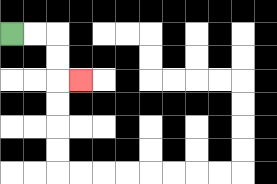{'start': '[0, 1]', 'end': '[3, 3]', 'path_directions': 'R,R,D,D,R', 'path_coordinates': '[[0, 1], [1, 1], [2, 1], [2, 2], [2, 3], [3, 3]]'}